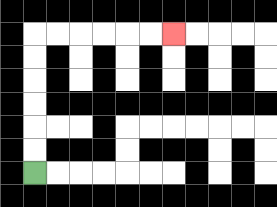{'start': '[1, 7]', 'end': '[7, 1]', 'path_directions': 'U,U,U,U,U,U,R,R,R,R,R,R', 'path_coordinates': '[[1, 7], [1, 6], [1, 5], [1, 4], [1, 3], [1, 2], [1, 1], [2, 1], [3, 1], [4, 1], [5, 1], [6, 1], [7, 1]]'}